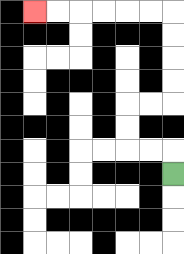{'start': '[7, 7]', 'end': '[1, 0]', 'path_directions': 'U,L,L,U,U,R,R,U,U,U,U,L,L,L,L,L,L', 'path_coordinates': '[[7, 7], [7, 6], [6, 6], [5, 6], [5, 5], [5, 4], [6, 4], [7, 4], [7, 3], [7, 2], [7, 1], [7, 0], [6, 0], [5, 0], [4, 0], [3, 0], [2, 0], [1, 0]]'}